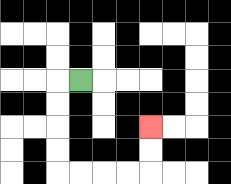{'start': '[3, 3]', 'end': '[6, 5]', 'path_directions': 'L,D,D,D,D,R,R,R,R,U,U', 'path_coordinates': '[[3, 3], [2, 3], [2, 4], [2, 5], [2, 6], [2, 7], [3, 7], [4, 7], [5, 7], [6, 7], [6, 6], [6, 5]]'}